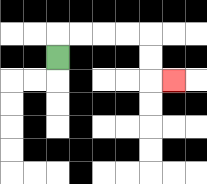{'start': '[2, 2]', 'end': '[7, 3]', 'path_directions': 'U,R,R,R,R,D,D,R', 'path_coordinates': '[[2, 2], [2, 1], [3, 1], [4, 1], [5, 1], [6, 1], [6, 2], [6, 3], [7, 3]]'}